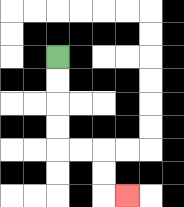{'start': '[2, 2]', 'end': '[5, 8]', 'path_directions': 'D,D,D,D,R,R,D,D,R', 'path_coordinates': '[[2, 2], [2, 3], [2, 4], [2, 5], [2, 6], [3, 6], [4, 6], [4, 7], [4, 8], [5, 8]]'}